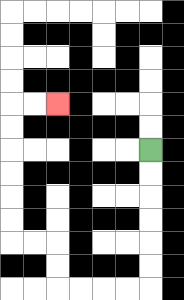{'start': '[6, 6]', 'end': '[2, 4]', 'path_directions': 'D,D,D,D,D,D,L,L,L,L,U,U,L,L,U,U,U,U,U,U,R,R', 'path_coordinates': '[[6, 6], [6, 7], [6, 8], [6, 9], [6, 10], [6, 11], [6, 12], [5, 12], [4, 12], [3, 12], [2, 12], [2, 11], [2, 10], [1, 10], [0, 10], [0, 9], [0, 8], [0, 7], [0, 6], [0, 5], [0, 4], [1, 4], [2, 4]]'}